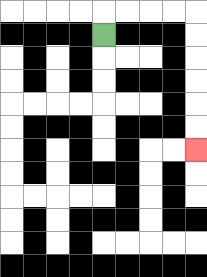{'start': '[4, 1]', 'end': '[8, 6]', 'path_directions': 'U,R,R,R,R,D,D,D,D,D,D', 'path_coordinates': '[[4, 1], [4, 0], [5, 0], [6, 0], [7, 0], [8, 0], [8, 1], [8, 2], [8, 3], [8, 4], [8, 5], [8, 6]]'}